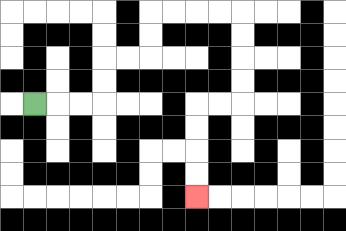{'start': '[1, 4]', 'end': '[8, 8]', 'path_directions': 'R,R,R,U,U,R,R,U,U,R,R,R,R,D,D,D,D,L,L,D,D,D,D', 'path_coordinates': '[[1, 4], [2, 4], [3, 4], [4, 4], [4, 3], [4, 2], [5, 2], [6, 2], [6, 1], [6, 0], [7, 0], [8, 0], [9, 0], [10, 0], [10, 1], [10, 2], [10, 3], [10, 4], [9, 4], [8, 4], [8, 5], [8, 6], [8, 7], [8, 8]]'}